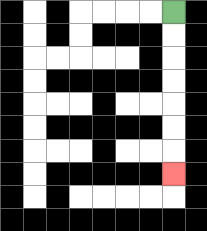{'start': '[7, 0]', 'end': '[7, 7]', 'path_directions': 'D,D,D,D,D,D,D', 'path_coordinates': '[[7, 0], [7, 1], [7, 2], [7, 3], [7, 4], [7, 5], [7, 6], [7, 7]]'}